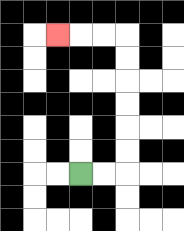{'start': '[3, 7]', 'end': '[2, 1]', 'path_directions': 'R,R,U,U,U,U,U,U,L,L,L', 'path_coordinates': '[[3, 7], [4, 7], [5, 7], [5, 6], [5, 5], [5, 4], [5, 3], [5, 2], [5, 1], [4, 1], [3, 1], [2, 1]]'}